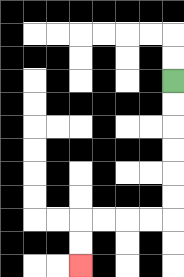{'start': '[7, 3]', 'end': '[3, 11]', 'path_directions': 'D,D,D,D,D,D,L,L,L,L,D,D', 'path_coordinates': '[[7, 3], [7, 4], [7, 5], [7, 6], [7, 7], [7, 8], [7, 9], [6, 9], [5, 9], [4, 9], [3, 9], [3, 10], [3, 11]]'}